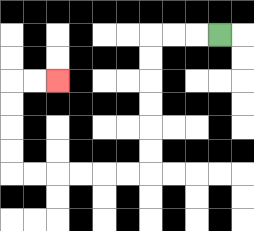{'start': '[9, 1]', 'end': '[2, 3]', 'path_directions': 'L,L,L,D,D,D,D,D,D,L,L,L,L,L,L,U,U,U,U,R,R', 'path_coordinates': '[[9, 1], [8, 1], [7, 1], [6, 1], [6, 2], [6, 3], [6, 4], [6, 5], [6, 6], [6, 7], [5, 7], [4, 7], [3, 7], [2, 7], [1, 7], [0, 7], [0, 6], [0, 5], [0, 4], [0, 3], [1, 3], [2, 3]]'}